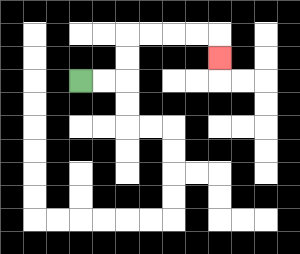{'start': '[3, 3]', 'end': '[9, 2]', 'path_directions': 'R,R,U,U,R,R,R,R,D', 'path_coordinates': '[[3, 3], [4, 3], [5, 3], [5, 2], [5, 1], [6, 1], [7, 1], [8, 1], [9, 1], [9, 2]]'}